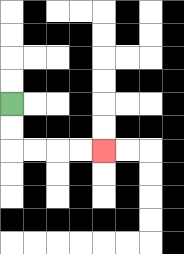{'start': '[0, 4]', 'end': '[4, 6]', 'path_directions': 'D,D,R,R,R,R', 'path_coordinates': '[[0, 4], [0, 5], [0, 6], [1, 6], [2, 6], [3, 6], [4, 6]]'}